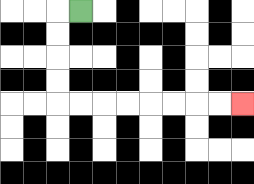{'start': '[3, 0]', 'end': '[10, 4]', 'path_directions': 'L,D,D,D,D,R,R,R,R,R,R,R,R', 'path_coordinates': '[[3, 0], [2, 0], [2, 1], [2, 2], [2, 3], [2, 4], [3, 4], [4, 4], [5, 4], [6, 4], [7, 4], [8, 4], [9, 4], [10, 4]]'}